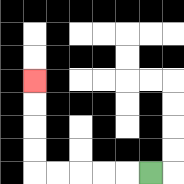{'start': '[6, 7]', 'end': '[1, 3]', 'path_directions': 'L,L,L,L,L,U,U,U,U', 'path_coordinates': '[[6, 7], [5, 7], [4, 7], [3, 7], [2, 7], [1, 7], [1, 6], [1, 5], [1, 4], [1, 3]]'}